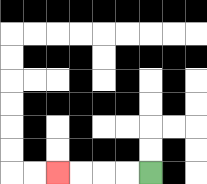{'start': '[6, 7]', 'end': '[2, 7]', 'path_directions': 'L,L,L,L', 'path_coordinates': '[[6, 7], [5, 7], [4, 7], [3, 7], [2, 7]]'}